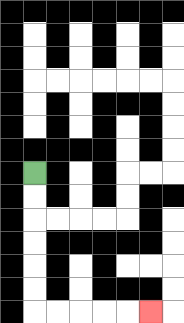{'start': '[1, 7]', 'end': '[6, 13]', 'path_directions': 'D,D,D,D,D,D,R,R,R,R,R', 'path_coordinates': '[[1, 7], [1, 8], [1, 9], [1, 10], [1, 11], [1, 12], [1, 13], [2, 13], [3, 13], [4, 13], [5, 13], [6, 13]]'}